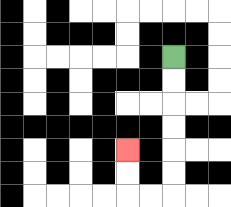{'start': '[7, 2]', 'end': '[5, 6]', 'path_directions': 'D,D,D,D,D,D,L,L,U,U', 'path_coordinates': '[[7, 2], [7, 3], [7, 4], [7, 5], [7, 6], [7, 7], [7, 8], [6, 8], [5, 8], [5, 7], [5, 6]]'}